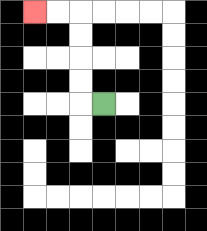{'start': '[4, 4]', 'end': '[1, 0]', 'path_directions': 'L,U,U,U,U,L,L', 'path_coordinates': '[[4, 4], [3, 4], [3, 3], [3, 2], [3, 1], [3, 0], [2, 0], [1, 0]]'}